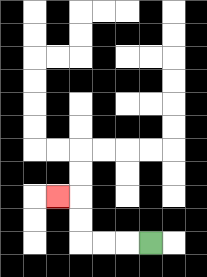{'start': '[6, 10]', 'end': '[2, 8]', 'path_directions': 'L,L,L,U,U,L', 'path_coordinates': '[[6, 10], [5, 10], [4, 10], [3, 10], [3, 9], [3, 8], [2, 8]]'}